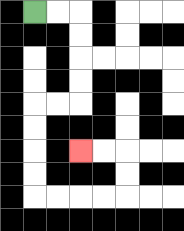{'start': '[1, 0]', 'end': '[3, 6]', 'path_directions': 'R,R,D,D,D,D,L,L,D,D,D,D,R,R,R,R,U,U,L,L', 'path_coordinates': '[[1, 0], [2, 0], [3, 0], [3, 1], [3, 2], [3, 3], [3, 4], [2, 4], [1, 4], [1, 5], [1, 6], [1, 7], [1, 8], [2, 8], [3, 8], [4, 8], [5, 8], [5, 7], [5, 6], [4, 6], [3, 6]]'}